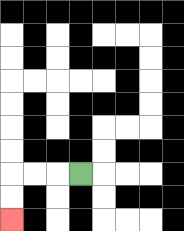{'start': '[3, 7]', 'end': '[0, 9]', 'path_directions': 'L,L,L,D,D', 'path_coordinates': '[[3, 7], [2, 7], [1, 7], [0, 7], [0, 8], [0, 9]]'}